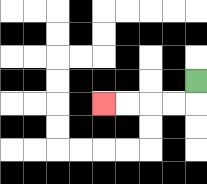{'start': '[8, 3]', 'end': '[4, 4]', 'path_directions': 'D,L,L,L,L', 'path_coordinates': '[[8, 3], [8, 4], [7, 4], [6, 4], [5, 4], [4, 4]]'}